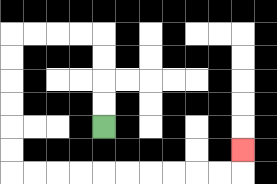{'start': '[4, 5]', 'end': '[10, 6]', 'path_directions': 'U,U,U,U,L,L,L,L,D,D,D,D,D,D,R,R,R,R,R,R,R,R,R,R,U', 'path_coordinates': '[[4, 5], [4, 4], [4, 3], [4, 2], [4, 1], [3, 1], [2, 1], [1, 1], [0, 1], [0, 2], [0, 3], [0, 4], [0, 5], [0, 6], [0, 7], [1, 7], [2, 7], [3, 7], [4, 7], [5, 7], [6, 7], [7, 7], [8, 7], [9, 7], [10, 7], [10, 6]]'}